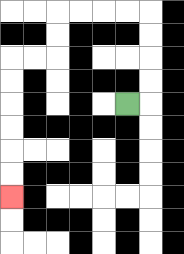{'start': '[5, 4]', 'end': '[0, 8]', 'path_directions': 'R,U,U,U,U,L,L,L,L,D,D,L,L,D,D,D,D,D,D', 'path_coordinates': '[[5, 4], [6, 4], [6, 3], [6, 2], [6, 1], [6, 0], [5, 0], [4, 0], [3, 0], [2, 0], [2, 1], [2, 2], [1, 2], [0, 2], [0, 3], [0, 4], [0, 5], [0, 6], [0, 7], [0, 8]]'}